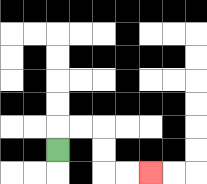{'start': '[2, 6]', 'end': '[6, 7]', 'path_directions': 'U,R,R,D,D,R,R', 'path_coordinates': '[[2, 6], [2, 5], [3, 5], [4, 5], [4, 6], [4, 7], [5, 7], [6, 7]]'}